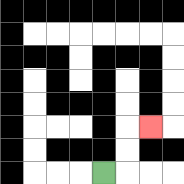{'start': '[4, 7]', 'end': '[6, 5]', 'path_directions': 'R,U,U,R', 'path_coordinates': '[[4, 7], [5, 7], [5, 6], [5, 5], [6, 5]]'}